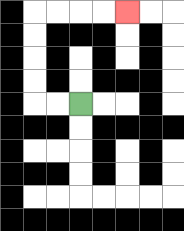{'start': '[3, 4]', 'end': '[5, 0]', 'path_directions': 'L,L,U,U,U,U,R,R,R,R', 'path_coordinates': '[[3, 4], [2, 4], [1, 4], [1, 3], [1, 2], [1, 1], [1, 0], [2, 0], [3, 0], [4, 0], [5, 0]]'}